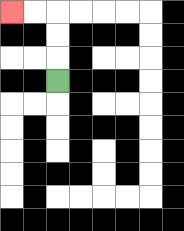{'start': '[2, 3]', 'end': '[0, 0]', 'path_directions': 'U,U,U,L,L', 'path_coordinates': '[[2, 3], [2, 2], [2, 1], [2, 0], [1, 0], [0, 0]]'}